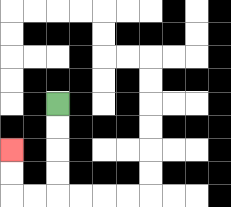{'start': '[2, 4]', 'end': '[0, 6]', 'path_directions': 'D,D,D,D,L,L,U,U', 'path_coordinates': '[[2, 4], [2, 5], [2, 6], [2, 7], [2, 8], [1, 8], [0, 8], [0, 7], [0, 6]]'}